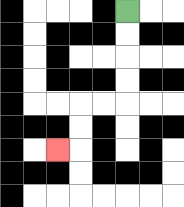{'start': '[5, 0]', 'end': '[2, 6]', 'path_directions': 'D,D,D,D,L,L,D,D,L', 'path_coordinates': '[[5, 0], [5, 1], [5, 2], [5, 3], [5, 4], [4, 4], [3, 4], [3, 5], [3, 6], [2, 6]]'}